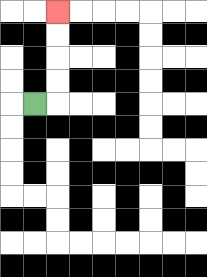{'start': '[1, 4]', 'end': '[2, 0]', 'path_directions': 'R,U,U,U,U', 'path_coordinates': '[[1, 4], [2, 4], [2, 3], [2, 2], [2, 1], [2, 0]]'}